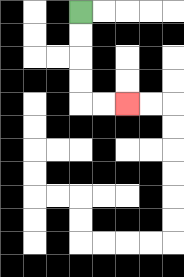{'start': '[3, 0]', 'end': '[5, 4]', 'path_directions': 'D,D,D,D,R,R', 'path_coordinates': '[[3, 0], [3, 1], [3, 2], [3, 3], [3, 4], [4, 4], [5, 4]]'}